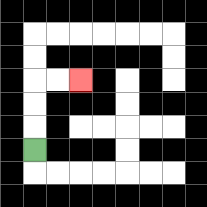{'start': '[1, 6]', 'end': '[3, 3]', 'path_directions': 'U,U,U,R,R', 'path_coordinates': '[[1, 6], [1, 5], [1, 4], [1, 3], [2, 3], [3, 3]]'}